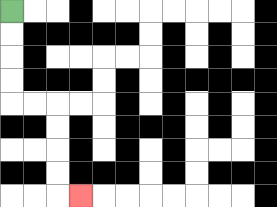{'start': '[0, 0]', 'end': '[3, 8]', 'path_directions': 'D,D,D,D,R,R,D,D,D,D,R', 'path_coordinates': '[[0, 0], [0, 1], [0, 2], [0, 3], [0, 4], [1, 4], [2, 4], [2, 5], [2, 6], [2, 7], [2, 8], [3, 8]]'}